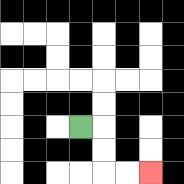{'start': '[3, 5]', 'end': '[6, 7]', 'path_directions': 'R,D,D,R,R', 'path_coordinates': '[[3, 5], [4, 5], [4, 6], [4, 7], [5, 7], [6, 7]]'}